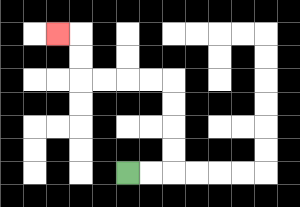{'start': '[5, 7]', 'end': '[2, 1]', 'path_directions': 'R,R,U,U,U,U,L,L,L,L,U,U,L', 'path_coordinates': '[[5, 7], [6, 7], [7, 7], [7, 6], [7, 5], [7, 4], [7, 3], [6, 3], [5, 3], [4, 3], [3, 3], [3, 2], [3, 1], [2, 1]]'}